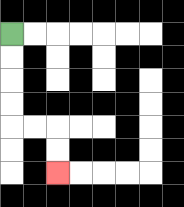{'start': '[0, 1]', 'end': '[2, 7]', 'path_directions': 'D,D,D,D,R,R,D,D', 'path_coordinates': '[[0, 1], [0, 2], [0, 3], [0, 4], [0, 5], [1, 5], [2, 5], [2, 6], [2, 7]]'}